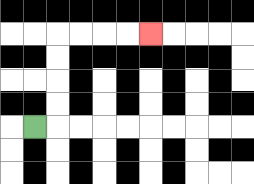{'start': '[1, 5]', 'end': '[6, 1]', 'path_directions': 'R,U,U,U,U,R,R,R,R', 'path_coordinates': '[[1, 5], [2, 5], [2, 4], [2, 3], [2, 2], [2, 1], [3, 1], [4, 1], [5, 1], [6, 1]]'}